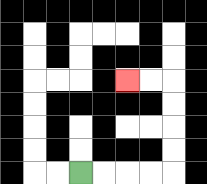{'start': '[3, 7]', 'end': '[5, 3]', 'path_directions': 'R,R,R,R,U,U,U,U,L,L', 'path_coordinates': '[[3, 7], [4, 7], [5, 7], [6, 7], [7, 7], [7, 6], [7, 5], [7, 4], [7, 3], [6, 3], [5, 3]]'}